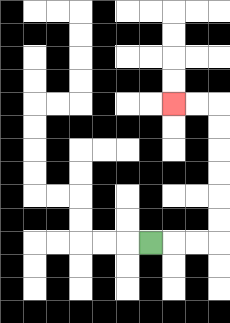{'start': '[6, 10]', 'end': '[7, 4]', 'path_directions': 'R,R,R,U,U,U,U,U,U,L,L', 'path_coordinates': '[[6, 10], [7, 10], [8, 10], [9, 10], [9, 9], [9, 8], [9, 7], [9, 6], [9, 5], [9, 4], [8, 4], [7, 4]]'}